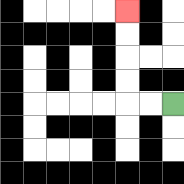{'start': '[7, 4]', 'end': '[5, 0]', 'path_directions': 'L,L,U,U,U,U', 'path_coordinates': '[[7, 4], [6, 4], [5, 4], [5, 3], [5, 2], [5, 1], [5, 0]]'}